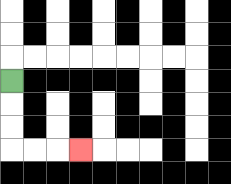{'start': '[0, 3]', 'end': '[3, 6]', 'path_directions': 'D,D,D,R,R,R', 'path_coordinates': '[[0, 3], [0, 4], [0, 5], [0, 6], [1, 6], [2, 6], [3, 6]]'}